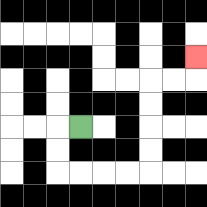{'start': '[3, 5]', 'end': '[8, 2]', 'path_directions': 'L,D,D,R,R,R,R,U,U,U,U,R,R,U', 'path_coordinates': '[[3, 5], [2, 5], [2, 6], [2, 7], [3, 7], [4, 7], [5, 7], [6, 7], [6, 6], [6, 5], [6, 4], [6, 3], [7, 3], [8, 3], [8, 2]]'}